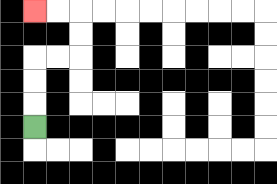{'start': '[1, 5]', 'end': '[1, 0]', 'path_directions': 'U,U,U,R,R,U,U,L,L', 'path_coordinates': '[[1, 5], [1, 4], [1, 3], [1, 2], [2, 2], [3, 2], [3, 1], [3, 0], [2, 0], [1, 0]]'}